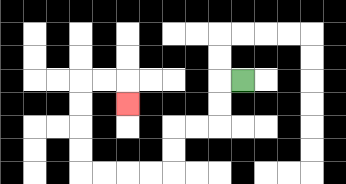{'start': '[10, 3]', 'end': '[5, 4]', 'path_directions': 'L,D,D,L,L,D,D,L,L,L,L,U,U,U,U,R,R,D', 'path_coordinates': '[[10, 3], [9, 3], [9, 4], [9, 5], [8, 5], [7, 5], [7, 6], [7, 7], [6, 7], [5, 7], [4, 7], [3, 7], [3, 6], [3, 5], [3, 4], [3, 3], [4, 3], [5, 3], [5, 4]]'}